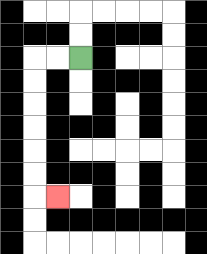{'start': '[3, 2]', 'end': '[2, 8]', 'path_directions': 'L,L,D,D,D,D,D,D,R', 'path_coordinates': '[[3, 2], [2, 2], [1, 2], [1, 3], [1, 4], [1, 5], [1, 6], [1, 7], [1, 8], [2, 8]]'}